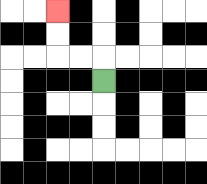{'start': '[4, 3]', 'end': '[2, 0]', 'path_directions': 'U,L,L,U,U', 'path_coordinates': '[[4, 3], [4, 2], [3, 2], [2, 2], [2, 1], [2, 0]]'}